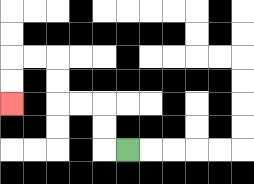{'start': '[5, 6]', 'end': '[0, 4]', 'path_directions': 'L,U,U,L,L,U,U,L,L,D,D', 'path_coordinates': '[[5, 6], [4, 6], [4, 5], [4, 4], [3, 4], [2, 4], [2, 3], [2, 2], [1, 2], [0, 2], [0, 3], [0, 4]]'}